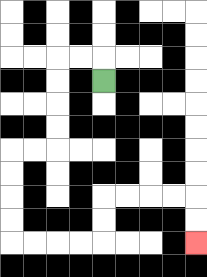{'start': '[4, 3]', 'end': '[8, 10]', 'path_directions': 'U,L,L,D,D,D,D,L,L,D,D,D,D,R,R,R,R,U,U,R,R,R,R,D,D', 'path_coordinates': '[[4, 3], [4, 2], [3, 2], [2, 2], [2, 3], [2, 4], [2, 5], [2, 6], [1, 6], [0, 6], [0, 7], [0, 8], [0, 9], [0, 10], [1, 10], [2, 10], [3, 10], [4, 10], [4, 9], [4, 8], [5, 8], [6, 8], [7, 8], [8, 8], [8, 9], [8, 10]]'}